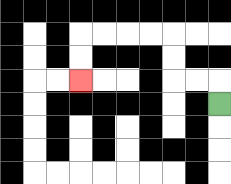{'start': '[9, 4]', 'end': '[3, 3]', 'path_directions': 'U,L,L,U,U,L,L,L,L,D,D', 'path_coordinates': '[[9, 4], [9, 3], [8, 3], [7, 3], [7, 2], [7, 1], [6, 1], [5, 1], [4, 1], [3, 1], [3, 2], [3, 3]]'}